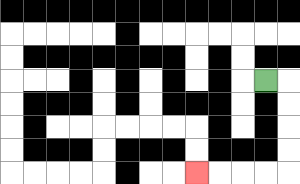{'start': '[11, 3]', 'end': '[8, 7]', 'path_directions': 'R,D,D,D,D,L,L,L,L', 'path_coordinates': '[[11, 3], [12, 3], [12, 4], [12, 5], [12, 6], [12, 7], [11, 7], [10, 7], [9, 7], [8, 7]]'}